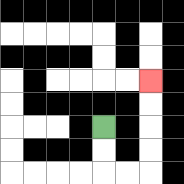{'start': '[4, 5]', 'end': '[6, 3]', 'path_directions': 'D,D,R,R,U,U,U,U', 'path_coordinates': '[[4, 5], [4, 6], [4, 7], [5, 7], [6, 7], [6, 6], [6, 5], [6, 4], [6, 3]]'}